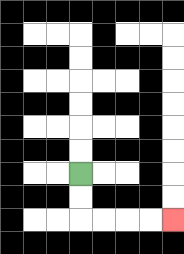{'start': '[3, 7]', 'end': '[7, 9]', 'path_directions': 'D,D,R,R,R,R', 'path_coordinates': '[[3, 7], [3, 8], [3, 9], [4, 9], [5, 9], [6, 9], [7, 9]]'}